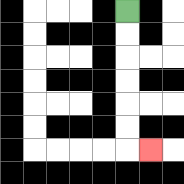{'start': '[5, 0]', 'end': '[6, 6]', 'path_directions': 'D,D,D,D,D,D,R', 'path_coordinates': '[[5, 0], [5, 1], [5, 2], [5, 3], [5, 4], [5, 5], [5, 6], [6, 6]]'}